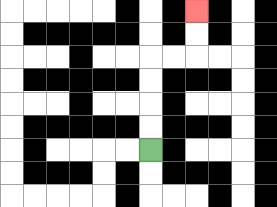{'start': '[6, 6]', 'end': '[8, 0]', 'path_directions': 'U,U,U,U,R,R,U,U', 'path_coordinates': '[[6, 6], [6, 5], [6, 4], [6, 3], [6, 2], [7, 2], [8, 2], [8, 1], [8, 0]]'}